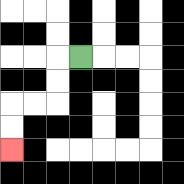{'start': '[3, 2]', 'end': '[0, 6]', 'path_directions': 'L,D,D,L,L,D,D', 'path_coordinates': '[[3, 2], [2, 2], [2, 3], [2, 4], [1, 4], [0, 4], [0, 5], [0, 6]]'}